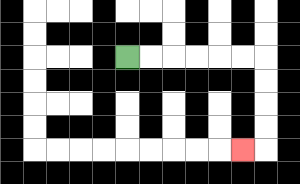{'start': '[5, 2]', 'end': '[10, 6]', 'path_directions': 'R,R,R,R,R,R,D,D,D,D,L', 'path_coordinates': '[[5, 2], [6, 2], [7, 2], [8, 2], [9, 2], [10, 2], [11, 2], [11, 3], [11, 4], [11, 5], [11, 6], [10, 6]]'}